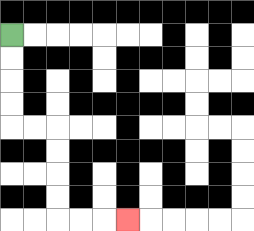{'start': '[0, 1]', 'end': '[5, 9]', 'path_directions': 'D,D,D,D,R,R,D,D,D,D,R,R,R', 'path_coordinates': '[[0, 1], [0, 2], [0, 3], [0, 4], [0, 5], [1, 5], [2, 5], [2, 6], [2, 7], [2, 8], [2, 9], [3, 9], [4, 9], [5, 9]]'}